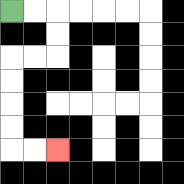{'start': '[0, 0]', 'end': '[2, 6]', 'path_directions': 'R,R,D,D,L,L,D,D,D,D,R,R', 'path_coordinates': '[[0, 0], [1, 0], [2, 0], [2, 1], [2, 2], [1, 2], [0, 2], [0, 3], [0, 4], [0, 5], [0, 6], [1, 6], [2, 6]]'}